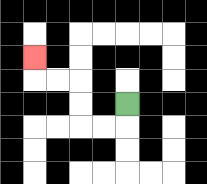{'start': '[5, 4]', 'end': '[1, 2]', 'path_directions': 'D,L,L,U,U,L,L,U', 'path_coordinates': '[[5, 4], [5, 5], [4, 5], [3, 5], [3, 4], [3, 3], [2, 3], [1, 3], [1, 2]]'}